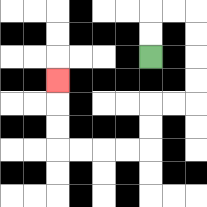{'start': '[6, 2]', 'end': '[2, 3]', 'path_directions': 'U,U,R,R,D,D,D,D,L,L,D,D,L,L,L,L,U,U,U', 'path_coordinates': '[[6, 2], [6, 1], [6, 0], [7, 0], [8, 0], [8, 1], [8, 2], [8, 3], [8, 4], [7, 4], [6, 4], [6, 5], [6, 6], [5, 6], [4, 6], [3, 6], [2, 6], [2, 5], [2, 4], [2, 3]]'}